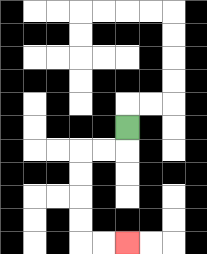{'start': '[5, 5]', 'end': '[5, 10]', 'path_directions': 'D,L,L,D,D,D,D,R,R', 'path_coordinates': '[[5, 5], [5, 6], [4, 6], [3, 6], [3, 7], [3, 8], [3, 9], [3, 10], [4, 10], [5, 10]]'}